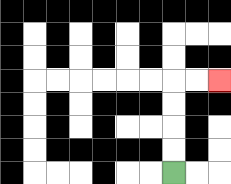{'start': '[7, 7]', 'end': '[9, 3]', 'path_directions': 'U,U,U,U,R,R', 'path_coordinates': '[[7, 7], [7, 6], [7, 5], [7, 4], [7, 3], [8, 3], [9, 3]]'}